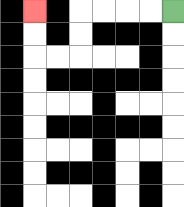{'start': '[7, 0]', 'end': '[1, 0]', 'path_directions': 'L,L,L,L,D,D,L,L,U,U', 'path_coordinates': '[[7, 0], [6, 0], [5, 0], [4, 0], [3, 0], [3, 1], [3, 2], [2, 2], [1, 2], [1, 1], [1, 0]]'}